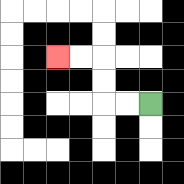{'start': '[6, 4]', 'end': '[2, 2]', 'path_directions': 'L,L,U,U,L,L', 'path_coordinates': '[[6, 4], [5, 4], [4, 4], [4, 3], [4, 2], [3, 2], [2, 2]]'}